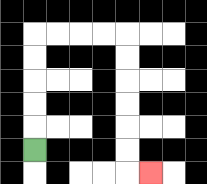{'start': '[1, 6]', 'end': '[6, 7]', 'path_directions': 'U,U,U,U,U,R,R,R,R,D,D,D,D,D,D,R', 'path_coordinates': '[[1, 6], [1, 5], [1, 4], [1, 3], [1, 2], [1, 1], [2, 1], [3, 1], [4, 1], [5, 1], [5, 2], [5, 3], [5, 4], [5, 5], [5, 6], [5, 7], [6, 7]]'}